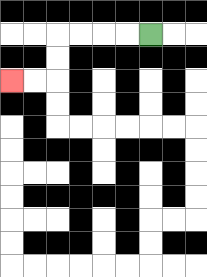{'start': '[6, 1]', 'end': '[0, 3]', 'path_directions': 'L,L,L,L,D,D,L,L', 'path_coordinates': '[[6, 1], [5, 1], [4, 1], [3, 1], [2, 1], [2, 2], [2, 3], [1, 3], [0, 3]]'}